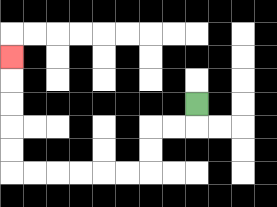{'start': '[8, 4]', 'end': '[0, 2]', 'path_directions': 'D,L,L,D,D,L,L,L,L,L,L,U,U,U,U,U', 'path_coordinates': '[[8, 4], [8, 5], [7, 5], [6, 5], [6, 6], [6, 7], [5, 7], [4, 7], [3, 7], [2, 7], [1, 7], [0, 7], [0, 6], [0, 5], [0, 4], [0, 3], [0, 2]]'}